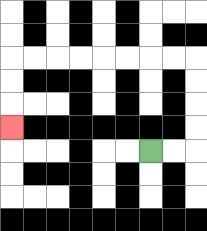{'start': '[6, 6]', 'end': '[0, 5]', 'path_directions': 'R,R,U,U,U,U,L,L,L,L,L,L,L,L,D,D,D', 'path_coordinates': '[[6, 6], [7, 6], [8, 6], [8, 5], [8, 4], [8, 3], [8, 2], [7, 2], [6, 2], [5, 2], [4, 2], [3, 2], [2, 2], [1, 2], [0, 2], [0, 3], [0, 4], [0, 5]]'}